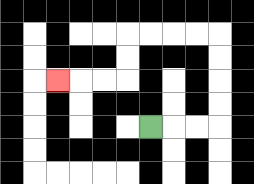{'start': '[6, 5]', 'end': '[2, 3]', 'path_directions': 'R,R,R,U,U,U,U,L,L,L,L,D,D,L,L,L', 'path_coordinates': '[[6, 5], [7, 5], [8, 5], [9, 5], [9, 4], [9, 3], [9, 2], [9, 1], [8, 1], [7, 1], [6, 1], [5, 1], [5, 2], [5, 3], [4, 3], [3, 3], [2, 3]]'}